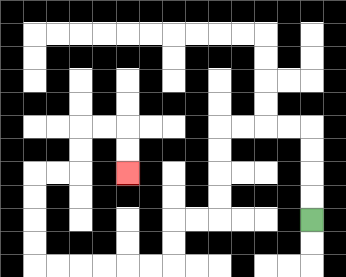{'start': '[13, 9]', 'end': '[5, 7]', 'path_directions': 'U,U,U,U,L,L,L,L,D,D,D,D,L,L,D,D,L,L,L,L,L,L,U,U,U,U,R,R,U,U,R,R,D,D', 'path_coordinates': '[[13, 9], [13, 8], [13, 7], [13, 6], [13, 5], [12, 5], [11, 5], [10, 5], [9, 5], [9, 6], [9, 7], [9, 8], [9, 9], [8, 9], [7, 9], [7, 10], [7, 11], [6, 11], [5, 11], [4, 11], [3, 11], [2, 11], [1, 11], [1, 10], [1, 9], [1, 8], [1, 7], [2, 7], [3, 7], [3, 6], [3, 5], [4, 5], [5, 5], [5, 6], [5, 7]]'}